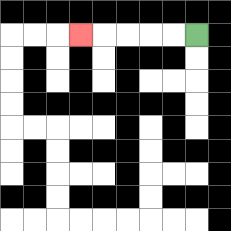{'start': '[8, 1]', 'end': '[3, 1]', 'path_directions': 'L,L,L,L,L', 'path_coordinates': '[[8, 1], [7, 1], [6, 1], [5, 1], [4, 1], [3, 1]]'}